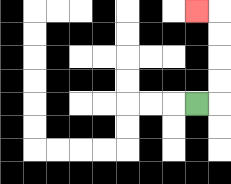{'start': '[8, 4]', 'end': '[8, 0]', 'path_directions': 'R,U,U,U,U,L', 'path_coordinates': '[[8, 4], [9, 4], [9, 3], [9, 2], [9, 1], [9, 0], [8, 0]]'}